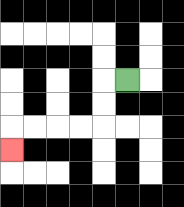{'start': '[5, 3]', 'end': '[0, 6]', 'path_directions': 'L,D,D,L,L,L,L,D', 'path_coordinates': '[[5, 3], [4, 3], [4, 4], [4, 5], [3, 5], [2, 5], [1, 5], [0, 5], [0, 6]]'}